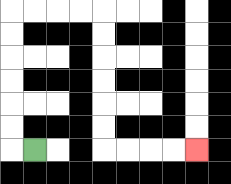{'start': '[1, 6]', 'end': '[8, 6]', 'path_directions': 'L,U,U,U,U,U,U,R,R,R,R,D,D,D,D,D,D,R,R,R,R', 'path_coordinates': '[[1, 6], [0, 6], [0, 5], [0, 4], [0, 3], [0, 2], [0, 1], [0, 0], [1, 0], [2, 0], [3, 0], [4, 0], [4, 1], [4, 2], [4, 3], [4, 4], [4, 5], [4, 6], [5, 6], [6, 6], [7, 6], [8, 6]]'}